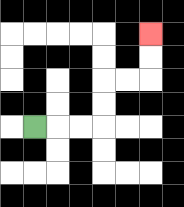{'start': '[1, 5]', 'end': '[6, 1]', 'path_directions': 'R,R,R,U,U,R,R,U,U', 'path_coordinates': '[[1, 5], [2, 5], [3, 5], [4, 5], [4, 4], [4, 3], [5, 3], [6, 3], [6, 2], [6, 1]]'}